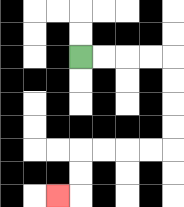{'start': '[3, 2]', 'end': '[2, 8]', 'path_directions': 'R,R,R,R,D,D,D,D,L,L,L,L,D,D,L', 'path_coordinates': '[[3, 2], [4, 2], [5, 2], [6, 2], [7, 2], [7, 3], [7, 4], [7, 5], [7, 6], [6, 6], [5, 6], [4, 6], [3, 6], [3, 7], [3, 8], [2, 8]]'}